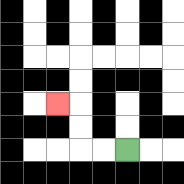{'start': '[5, 6]', 'end': '[2, 4]', 'path_directions': 'L,L,U,U,L', 'path_coordinates': '[[5, 6], [4, 6], [3, 6], [3, 5], [3, 4], [2, 4]]'}